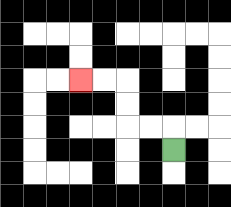{'start': '[7, 6]', 'end': '[3, 3]', 'path_directions': 'U,L,L,U,U,L,L', 'path_coordinates': '[[7, 6], [7, 5], [6, 5], [5, 5], [5, 4], [5, 3], [4, 3], [3, 3]]'}